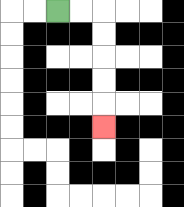{'start': '[2, 0]', 'end': '[4, 5]', 'path_directions': 'R,R,D,D,D,D,D', 'path_coordinates': '[[2, 0], [3, 0], [4, 0], [4, 1], [4, 2], [4, 3], [4, 4], [4, 5]]'}